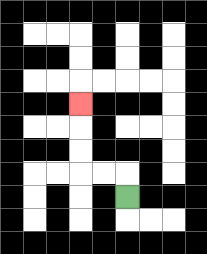{'start': '[5, 8]', 'end': '[3, 4]', 'path_directions': 'U,L,L,U,U,U', 'path_coordinates': '[[5, 8], [5, 7], [4, 7], [3, 7], [3, 6], [3, 5], [3, 4]]'}